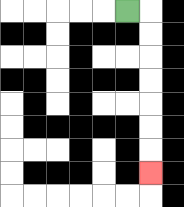{'start': '[5, 0]', 'end': '[6, 7]', 'path_directions': 'R,D,D,D,D,D,D,D', 'path_coordinates': '[[5, 0], [6, 0], [6, 1], [6, 2], [6, 3], [6, 4], [6, 5], [6, 6], [6, 7]]'}